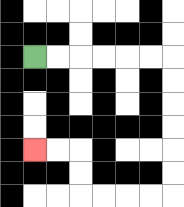{'start': '[1, 2]', 'end': '[1, 6]', 'path_directions': 'R,R,R,R,R,R,D,D,D,D,D,D,L,L,L,L,U,U,L,L', 'path_coordinates': '[[1, 2], [2, 2], [3, 2], [4, 2], [5, 2], [6, 2], [7, 2], [7, 3], [7, 4], [7, 5], [7, 6], [7, 7], [7, 8], [6, 8], [5, 8], [4, 8], [3, 8], [3, 7], [3, 6], [2, 6], [1, 6]]'}